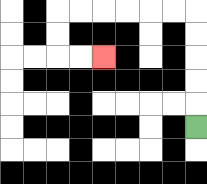{'start': '[8, 5]', 'end': '[4, 2]', 'path_directions': 'U,U,U,U,U,L,L,L,L,L,L,D,D,R,R', 'path_coordinates': '[[8, 5], [8, 4], [8, 3], [8, 2], [8, 1], [8, 0], [7, 0], [6, 0], [5, 0], [4, 0], [3, 0], [2, 0], [2, 1], [2, 2], [3, 2], [4, 2]]'}